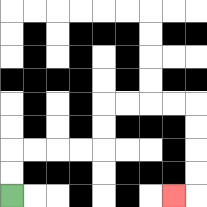{'start': '[0, 8]', 'end': '[7, 8]', 'path_directions': 'U,U,R,R,R,R,U,U,R,R,R,R,D,D,D,D,L', 'path_coordinates': '[[0, 8], [0, 7], [0, 6], [1, 6], [2, 6], [3, 6], [4, 6], [4, 5], [4, 4], [5, 4], [6, 4], [7, 4], [8, 4], [8, 5], [8, 6], [8, 7], [8, 8], [7, 8]]'}